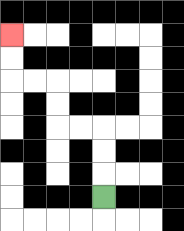{'start': '[4, 8]', 'end': '[0, 1]', 'path_directions': 'U,U,U,L,L,U,U,L,L,U,U', 'path_coordinates': '[[4, 8], [4, 7], [4, 6], [4, 5], [3, 5], [2, 5], [2, 4], [2, 3], [1, 3], [0, 3], [0, 2], [0, 1]]'}